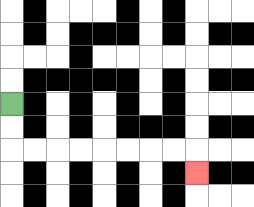{'start': '[0, 4]', 'end': '[8, 7]', 'path_directions': 'D,D,R,R,R,R,R,R,R,R,D', 'path_coordinates': '[[0, 4], [0, 5], [0, 6], [1, 6], [2, 6], [3, 6], [4, 6], [5, 6], [6, 6], [7, 6], [8, 6], [8, 7]]'}